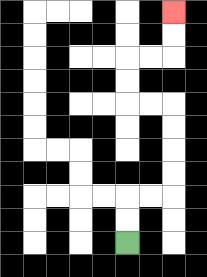{'start': '[5, 10]', 'end': '[7, 0]', 'path_directions': 'U,U,R,R,U,U,U,U,L,L,U,U,R,R,U,U', 'path_coordinates': '[[5, 10], [5, 9], [5, 8], [6, 8], [7, 8], [7, 7], [7, 6], [7, 5], [7, 4], [6, 4], [5, 4], [5, 3], [5, 2], [6, 2], [7, 2], [7, 1], [7, 0]]'}